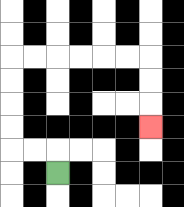{'start': '[2, 7]', 'end': '[6, 5]', 'path_directions': 'U,L,L,U,U,U,U,R,R,R,R,R,R,D,D,D', 'path_coordinates': '[[2, 7], [2, 6], [1, 6], [0, 6], [0, 5], [0, 4], [0, 3], [0, 2], [1, 2], [2, 2], [3, 2], [4, 2], [5, 2], [6, 2], [6, 3], [6, 4], [6, 5]]'}